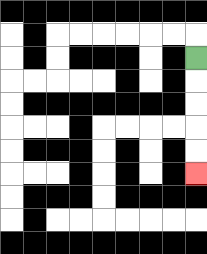{'start': '[8, 2]', 'end': '[8, 7]', 'path_directions': 'D,D,D,D,D', 'path_coordinates': '[[8, 2], [8, 3], [8, 4], [8, 5], [8, 6], [8, 7]]'}